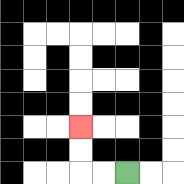{'start': '[5, 7]', 'end': '[3, 5]', 'path_directions': 'L,L,U,U', 'path_coordinates': '[[5, 7], [4, 7], [3, 7], [3, 6], [3, 5]]'}